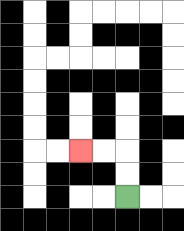{'start': '[5, 8]', 'end': '[3, 6]', 'path_directions': 'U,U,L,L', 'path_coordinates': '[[5, 8], [5, 7], [5, 6], [4, 6], [3, 6]]'}